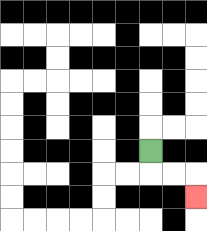{'start': '[6, 6]', 'end': '[8, 8]', 'path_directions': 'D,R,R,D', 'path_coordinates': '[[6, 6], [6, 7], [7, 7], [8, 7], [8, 8]]'}